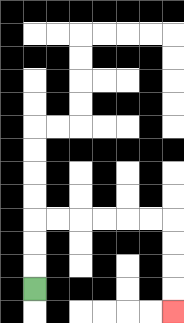{'start': '[1, 12]', 'end': '[7, 13]', 'path_directions': 'U,U,U,R,R,R,R,R,R,D,D,D,D', 'path_coordinates': '[[1, 12], [1, 11], [1, 10], [1, 9], [2, 9], [3, 9], [4, 9], [5, 9], [6, 9], [7, 9], [7, 10], [7, 11], [7, 12], [7, 13]]'}